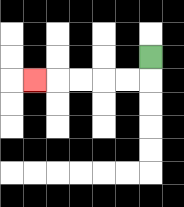{'start': '[6, 2]', 'end': '[1, 3]', 'path_directions': 'D,L,L,L,L,L', 'path_coordinates': '[[6, 2], [6, 3], [5, 3], [4, 3], [3, 3], [2, 3], [1, 3]]'}